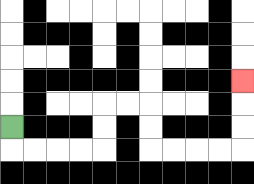{'start': '[0, 5]', 'end': '[10, 3]', 'path_directions': 'D,R,R,R,R,U,U,R,R,D,D,R,R,R,R,U,U,U', 'path_coordinates': '[[0, 5], [0, 6], [1, 6], [2, 6], [3, 6], [4, 6], [4, 5], [4, 4], [5, 4], [6, 4], [6, 5], [6, 6], [7, 6], [8, 6], [9, 6], [10, 6], [10, 5], [10, 4], [10, 3]]'}